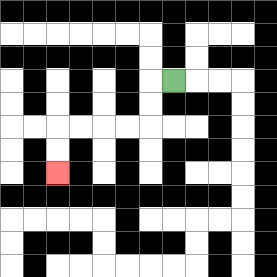{'start': '[7, 3]', 'end': '[2, 7]', 'path_directions': 'L,D,D,L,L,L,L,D,D', 'path_coordinates': '[[7, 3], [6, 3], [6, 4], [6, 5], [5, 5], [4, 5], [3, 5], [2, 5], [2, 6], [2, 7]]'}